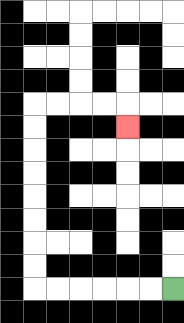{'start': '[7, 12]', 'end': '[5, 5]', 'path_directions': 'L,L,L,L,L,L,U,U,U,U,U,U,U,U,R,R,R,R,D', 'path_coordinates': '[[7, 12], [6, 12], [5, 12], [4, 12], [3, 12], [2, 12], [1, 12], [1, 11], [1, 10], [1, 9], [1, 8], [1, 7], [1, 6], [1, 5], [1, 4], [2, 4], [3, 4], [4, 4], [5, 4], [5, 5]]'}